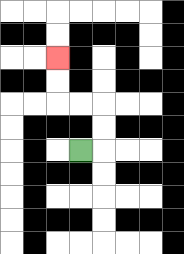{'start': '[3, 6]', 'end': '[2, 2]', 'path_directions': 'R,U,U,L,L,U,U', 'path_coordinates': '[[3, 6], [4, 6], [4, 5], [4, 4], [3, 4], [2, 4], [2, 3], [2, 2]]'}